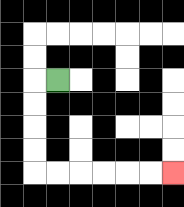{'start': '[2, 3]', 'end': '[7, 7]', 'path_directions': 'L,D,D,D,D,R,R,R,R,R,R', 'path_coordinates': '[[2, 3], [1, 3], [1, 4], [1, 5], [1, 6], [1, 7], [2, 7], [3, 7], [4, 7], [5, 7], [6, 7], [7, 7]]'}